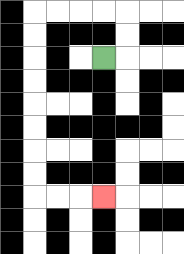{'start': '[4, 2]', 'end': '[4, 8]', 'path_directions': 'R,U,U,L,L,L,L,D,D,D,D,D,D,D,D,R,R,R', 'path_coordinates': '[[4, 2], [5, 2], [5, 1], [5, 0], [4, 0], [3, 0], [2, 0], [1, 0], [1, 1], [1, 2], [1, 3], [1, 4], [1, 5], [1, 6], [1, 7], [1, 8], [2, 8], [3, 8], [4, 8]]'}